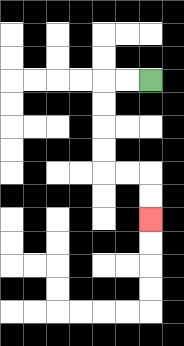{'start': '[6, 3]', 'end': '[6, 9]', 'path_directions': 'L,L,D,D,D,D,R,R,D,D', 'path_coordinates': '[[6, 3], [5, 3], [4, 3], [4, 4], [4, 5], [4, 6], [4, 7], [5, 7], [6, 7], [6, 8], [6, 9]]'}